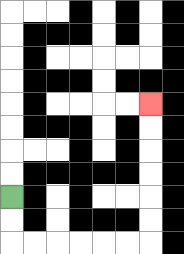{'start': '[0, 8]', 'end': '[6, 4]', 'path_directions': 'D,D,R,R,R,R,R,R,U,U,U,U,U,U', 'path_coordinates': '[[0, 8], [0, 9], [0, 10], [1, 10], [2, 10], [3, 10], [4, 10], [5, 10], [6, 10], [6, 9], [6, 8], [6, 7], [6, 6], [6, 5], [6, 4]]'}